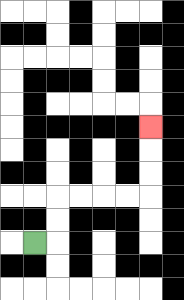{'start': '[1, 10]', 'end': '[6, 5]', 'path_directions': 'R,U,U,R,R,R,R,U,U,U', 'path_coordinates': '[[1, 10], [2, 10], [2, 9], [2, 8], [3, 8], [4, 8], [5, 8], [6, 8], [6, 7], [6, 6], [6, 5]]'}